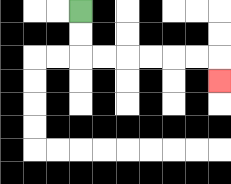{'start': '[3, 0]', 'end': '[9, 3]', 'path_directions': 'D,D,R,R,R,R,R,R,D', 'path_coordinates': '[[3, 0], [3, 1], [3, 2], [4, 2], [5, 2], [6, 2], [7, 2], [8, 2], [9, 2], [9, 3]]'}